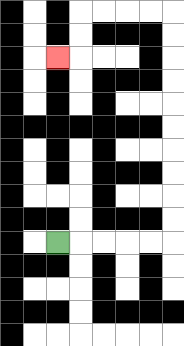{'start': '[2, 10]', 'end': '[2, 2]', 'path_directions': 'R,R,R,R,R,U,U,U,U,U,U,U,U,U,U,L,L,L,L,D,D,L', 'path_coordinates': '[[2, 10], [3, 10], [4, 10], [5, 10], [6, 10], [7, 10], [7, 9], [7, 8], [7, 7], [7, 6], [7, 5], [7, 4], [7, 3], [7, 2], [7, 1], [7, 0], [6, 0], [5, 0], [4, 0], [3, 0], [3, 1], [3, 2], [2, 2]]'}